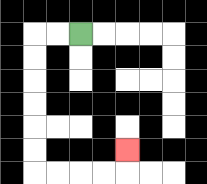{'start': '[3, 1]', 'end': '[5, 6]', 'path_directions': 'L,L,D,D,D,D,D,D,R,R,R,R,U', 'path_coordinates': '[[3, 1], [2, 1], [1, 1], [1, 2], [1, 3], [1, 4], [1, 5], [1, 6], [1, 7], [2, 7], [3, 7], [4, 7], [5, 7], [5, 6]]'}